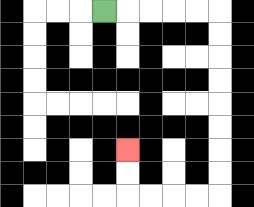{'start': '[4, 0]', 'end': '[5, 6]', 'path_directions': 'R,R,R,R,R,D,D,D,D,D,D,D,D,L,L,L,L,U,U', 'path_coordinates': '[[4, 0], [5, 0], [6, 0], [7, 0], [8, 0], [9, 0], [9, 1], [9, 2], [9, 3], [9, 4], [9, 5], [9, 6], [9, 7], [9, 8], [8, 8], [7, 8], [6, 8], [5, 8], [5, 7], [5, 6]]'}